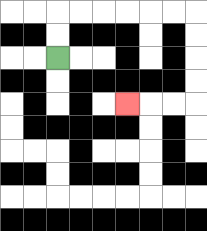{'start': '[2, 2]', 'end': '[5, 4]', 'path_directions': 'U,U,R,R,R,R,R,R,D,D,D,D,L,L,L', 'path_coordinates': '[[2, 2], [2, 1], [2, 0], [3, 0], [4, 0], [5, 0], [6, 0], [7, 0], [8, 0], [8, 1], [8, 2], [8, 3], [8, 4], [7, 4], [6, 4], [5, 4]]'}